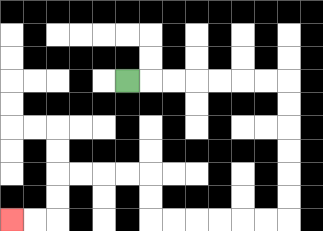{'start': '[5, 3]', 'end': '[0, 9]', 'path_directions': 'R,R,R,R,R,R,R,D,D,D,D,D,D,L,L,L,L,L,L,U,U,L,L,L,L,D,D,L,L', 'path_coordinates': '[[5, 3], [6, 3], [7, 3], [8, 3], [9, 3], [10, 3], [11, 3], [12, 3], [12, 4], [12, 5], [12, 6], [12, 7], [12, 8], [12, 9], [11, 9], [10, 9], [9, 9], [8, 9], [7, 9], [6, 9], [6, 8], [6, 7], [5, 7], [4, 7], [3, 7], [2, 7], [2, 8], [2, 9], [1, 9], [0, 9]]'}